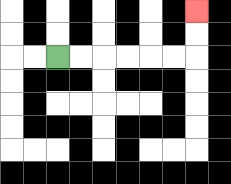{'start': '[2, 2]', 'end': '[8, 0]', 'path_directions': 'R,R,R,R,R,R,U,U', 'path_coordinates': '[[2, 2], [3, 2], [4, 2], [5, 2], [6, 2], [7, 2], [8, 2], [8, 1], [8, 0]]'}